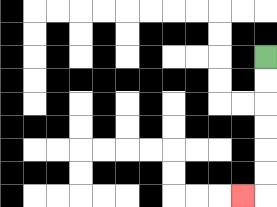{'start': '[11, 2]', 'end': '[10, 8]', 'path_directions': 'D,D,D,D,D,D,L', 'path_coordinates': '[[11, 2], [11, 3], [11, 4], [11, 5], [11, 6], [11, 7], [11, 8], [10, 8]]'}